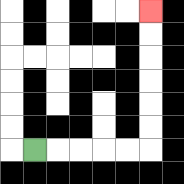{'start': '[1, 6]', 'end': '[6, 0]', 'path_directions': 'R,R,R,R,R,U,U,U,U,U,U', 'path_coordinates': '[[1, 6], [2, 6], [3, 6], [4, 6], [5, 6], [6, 6], [6, 5], [6, 4], [6, 3], [6, 2], [6, 1], [6, 0]]'}